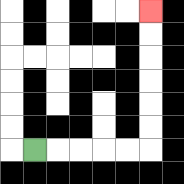{'start': '[1, 6]', 'end': '[6, 0]', 'path_directions': 'R,R,R,R,R,U,U,U,U,U,U', 'path_coordinates': '[[1, 6], [2, 6], [3, 6], [4, 6], [5, 6], [6, 6], [6, 5], [6, 4], [6, 3], [6, 2], [6, 1], [6, 0]]'}